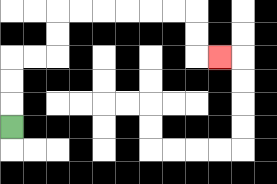{'start': '[0, 5]', 'end': '[9, 2]', 'path_directions': 'U,U,U,R,R,U,U,R,R,R,R,R,R,D,D,R', 'path_coordinates': '[[0, 5], [0, 4], [0, 3], [0, 2], [1, 2], [2, 2], [2, 1], [2, 0], [3, 0], [4, 0], [5, 0], [6, 0], [7, 0], [8, 0], [8, 1], [8, 2], [9, 2]]'}